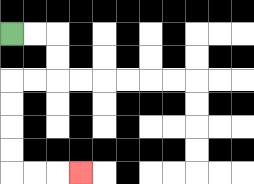{'start': '[0, 1]', 'end': '[3, 7]', 'path_directions': 'R,R,D,D,L,L,D,D,D,D,R,R,R', 'path_coordinates': '[[0, 1], [1, 1], [2, 1], [2, 2], [2, 3], [1, 3], [0, 3], [0, 4], [0, 5], [0, 6], [0, 7], [1, 7], [2, 7], [3, 7]]'}